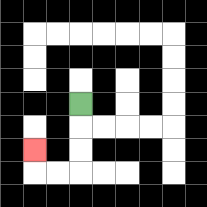{'start': '[3, 4]', 'end': '[1, 6]', 'path_directions': 'D,D,D,L,L,U', 'path_coordinates': '[[3, 4], [3, 5], [3, 6], [3, 7], [2, 7], [1, 7], [1, 6]]'}